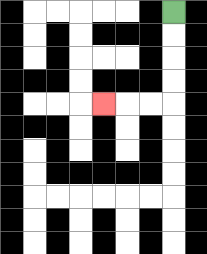{'start': '[7, 0]', 'end': '[4, 4]', 'path_directions': 'D,D,D,D,L,L,L', 'path_coordinates': '[[7, 0], [7, 1], [7, 2], [7, 3], [7, 4], [6, 4], [5, 4], [4, 4]]'}